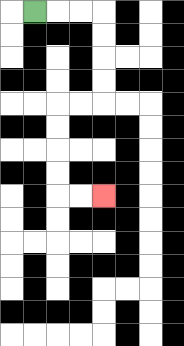{'start': '[1, 0]', 'end': '[4, 8]', 'path_directions': 'R,R,R,D,D,D,D,L,L,D,D,D,D,R,R', 'path_coordinates': '[[1, 0], [2, 0], [3, 0], [4, 0], [4, 1], [4, 2], [4, 3], [4, 4], [3, 4], [2, 4], [2, 5], [2, 6], [2, 7], [2, 8], [3, 8], [4, 8]]'}